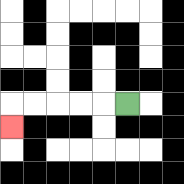{'start': '[5, 4]', 'end': '[0, 5]', 'path_directions': 'L,L,L,L,L,D', 'path_coordinates': '[[5, 4], [4, 4], [3, 4], [2, 4], [1, 4], [0, 4], [0, 5]]'}